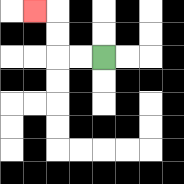{'start': '[4, 2]', 'end': '[1, 0]', 'path_directions': 'L,L,U,U,L', 'path_coordinates': '[[4, 2], [3, 2], [2, 2], [2, 1], [2, 0], [1, 0]]'}